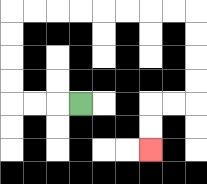{'start': '[3, 4]', 'end': '[6, 6]', 'path_directions': 'L,L,L,U,U,U,U,R,R,R,R,R,R,R,R,D,D,D,D,L,L,D,D', 'path_coordinates': '[[3, 4], [2, 4], [1, 4], [0, 4], [0, 3], [0, 2], [0, 1], [0, 0], [1, 0], [2, 0], [3, 0], [4, 0], [5, 0], [6, 0], [7, 0], [8, 0], [8, 1], [8, 2], [8, 3], [8, 4], [7, 4], [6, 4], [6, 5], [6, 6]]'}